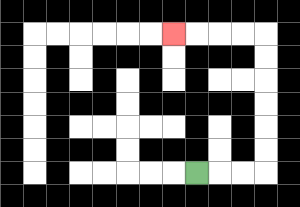{'start': '[8, 7]', 'end': '[7, 1]', 'path_directions': 'R,R,R,U,U,U,U,U,U,L,L,L,L', 'path_coordinates': '[[8, 7], [9, 7], [10, 7], [11, 7], [11, 6], [11, 5], [11, 4], [11, 3], [11, 2], [11, 1], [10, 1], [9, 1], [8, 1], [7, 1]]'}